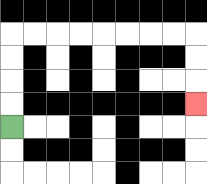{'start': '[0, 5]', 'end': '[8, 4]', 'path_directions': 'U,U,U,U,R,R,R,R,R,R,R,R,D,D,D', 'path_coordinates': '[[0, 5], [0, 4], [0, 3], [0, 2], [0, 1], [1, 1], [2, 1], [3, 1], [4, 1], [5, 1], [6, 1], [7, 1], [8, 1], [8, 2], [8, 3], [8, 4]]'}